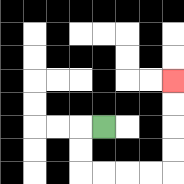{'start': '[4, 5]', 'end': '[7, 3]', 'path_directions': 'L,D,D,R,R,R,R,U,U,U,U', 'path_coordinates': '[[4, 5], [3, 5], [3, 6], [3, 7], [4, 7], [5, 7], [6, 7], [7, 7], [7, 6], [7, 5], [7, 4], [7, 3]]'}